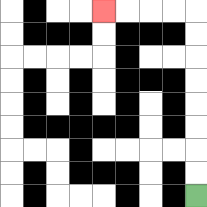{'start': '[8, 8]', 'end': '[4, 0]', 'path_directions': 'U,U,U,U,U,U,U,U,L,L,L,L', 'path_coordinates': '[[8, 8], [8, 7], [8, 6], [8, 5], [8, 4], [8, 3], [8, 2], [8, 1], [8, 0], [7, 0], [6, 0], [5, 0], [4, 0]]'}